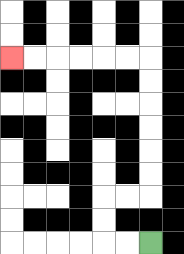{'start': '[6, 10]', 'end': '[0, 2]', 'path_directions': 'L,L,U,U,R,R,U,U,U,U,U,U,L,L,L,L,L,L', 'path_coordinates': '[[6, 10], [5, 10], [4, 10], [4, 9], [4, 8], [5, 8], [6, 8], [6, 7], [6, 6], [6, 5], [6, 4], [6, 3], [6, 2], [5, 2], [4, 2], [3, 2], [2, 2], [1, 2], [0, 2]]'}